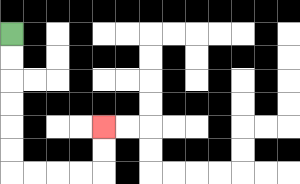{'start': '[0, 1]', 'end': '[4, 5]', 'path_directions': 'D,D,D,D,D,D,R,R,R,R,U,U', 'path_coordinates': '[[0, 1], [0, 2], [0, 3], [0, 4], [0, 5], [0, 6], [0, 7], [1, 7], [2, 7], [3, 7], [4, 7], [4, 6], [4, 5]]'}